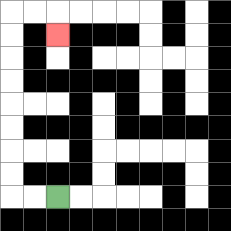{'start': '[2, 8]', 'end': '[2, 1]', 'path_directions': 'L,L,U,U,U,U,U,U,U,U,R,R,D', 'path_coordinates': '[[2, 8], [1, 8], [0, 8], [0, 7], [0, 6], [0, 5], [0, 4], [0, 3], [0, 2], [0, 1], [0, 0], [1, 0], [2, 0], [2, 1]]'}